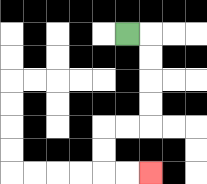{'start': '[5, 1]', 'end': '[6, 7]', 'path_directions': 'R,D,D,D,D,L,L,D,D,R,R', 'path_coordinates': '[[5, 1], [6, 1], [6, 2], [6, 3], [6, 4], [6, 5], [5, 5], [4, 5], [4, 6], [4, 7], [5, 7], [6, 7]]'}